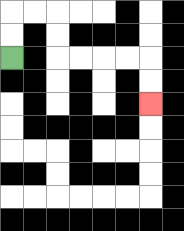{'start': '[0, 2]', 'end': '[6, 4]', 'path_directions': 'U,U,R,R,D,D,R,R,R,R,D,D', 'path_coordinates': '[[0, 2], [0, 1], [0, 0], [1, 0], [2, 0], [2, 1], [2, 2], [3, 2], [4, 2], [5, 2], [6, 2], [6, 3], [6, 4]]'}